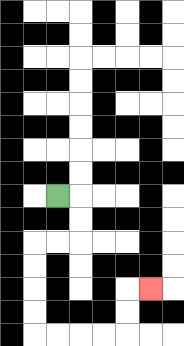{'start': '[2, 8]', 'end': '[6, 12]', 'path_directions': 'R,D,D,L,L,D,D,D,D,R,R,R,R,U,U,R', 'path_coordinates': '[[2, 8], [3, 8], [3, 9], [3, 10], [2, 10], [1, 10], [1, 11], [1, 12], [1, 13], [1, 14], [2, 14], [3, 14], [4, 14], [5, 14], [5, 13], [5, 12], [6, 12]]'}